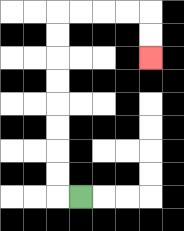{'start': '[3, 8]', 'end': '[6, 2]', 'path_directions': 'L,U,U,U,U,U,U,U,U,R,R,R,R,D,D', 'path_coordinates': '[[3, 8], [2, 8], [2, 7], [2, 6], [2, 5], [2, 4], [2, 3], [2, 2], [2, 1], [2, 0], [3, 0], [4, 0], [5, 0], [6, 0], [6, 1], [6, 2]]'}